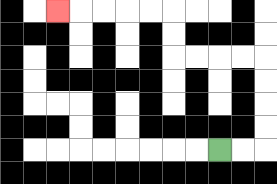{'start': '[9, 6]', 'end': '[2, 0]', 'path_directions': 'R,R,U,U,U,U,L,L,L,L,U,U,L,L,L,L,L', 'path_coordinates': '[[9, 6], [10, 6], [11, 6], [11, 5], [11, 4], [11, 3], [11, 2], [10, 2], [9, 2], [8, 2], [7, 2], [7, 1], [7, 0], [6, 0], [5, 0], [4, 0], [3, 0], [2, 0]]'}